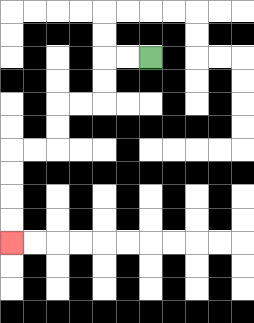{'start': '[6, 2]', 'end': '[0, 10]', 'path_directions': 'L,L,D,D,L,L,D,D,L,L,D,D,D,D', 'path_coordinates': '[[6, 2], [5, 2], [4, 2], [4, 3], [4, 4], [3, 4], [2, 4], [2, 5], [2, 6], [1, 6], [0, 6], [0, 7], [0, 8], [0, 9], [0, 10]]'}